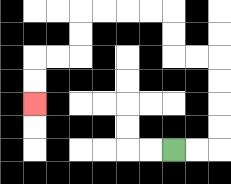{'start': '[7, 6]', 'end': '[1, 4]', 'path_directions': 'R,R,U,U,U,U,L,L,U,U,L,L,L,L,D,D,L,L,D,D', 'path_coordinates': '[[7, 6], [8, 6], [9, 6], [9, 5], [9, 4], [9, 3], [9, 2], [8, 2], [7, 2], [7, 1], [7, 0], [6, 0], [5, 0], [4, 0], [3, 0], [3, 1], [3, 2], [2, 2], [1, 2], [1, 3], [1, 4]]'}